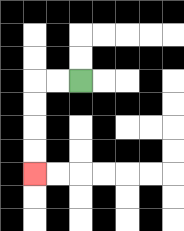{'start': '[3, 3]', 'end': '[1, 7]', 'path_directions': 'L,L,D,D,D,D', 'path_coordinates': '[[3, 3], [2, 3], [1, 3], [1, 4], [1, 5], [1, 6], [1, 7]]'}